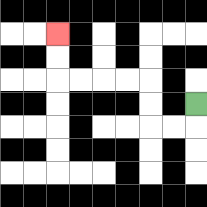{'start': '[8, 4]', 'end': '[2, 1]', 'path_directions': 'D,L,L,U,U,L,L,L,L,U,U', 'path_coordinates': '[[8, 4], [8, 5], [7, 5], [6, 5], [6, 4], [6, 3], [5, 3], [4, 3], [3, 3], [2, 3], [2, 2], [2, 1]]'}